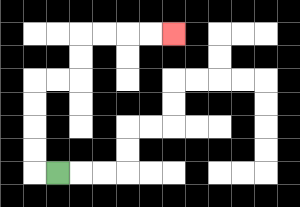{'start': '[2, 7]', 'end': '[7, 1]', 'path_directions': 'L,U,U,U,U,R,R,U,U,R,R,R,R', 'path_coordinates': '[[2, 7], [1, 7], [1, 6], [1, 5], [1, 4], [1, 3], [2, 3], [3, 3], [3, 2], [3, 1], [4, 1], [5, 1], [6, 1], [7, 1]]'}